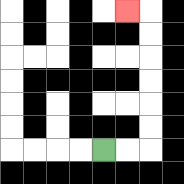{'start': '[4, 6]', 'end': '[5, 0]', 'path_directions': 'R,R,U,U,U,U,U,U,L', 'path_coordinates': '[[4, 6], [5, 6], [6, 6], [6, 5], [6, 4], [6, 3], [6, 2], [6, 1], [6, 0], [5, 0]]'}